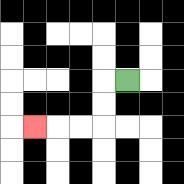{'start': '[5, 3]', 'end': '[1, 5]', 'path_directions': 'L,D,D,L,L,L', 'path_coordinates': '[[5, 3], [4, 3], [4, 4], [4, 5], [3, 5], [2, 5], [1, 5]]'}